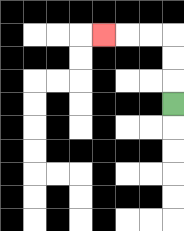{'start': '[7, 4]', 'end': '[4, 1]', 'path_directions': 'U,U,U,L,L,L', 'path_coordinates': '[[7, 4], [7, 3], [7, 2], [7, 1], [6, 1], [5, 1], [4, 1]]'}